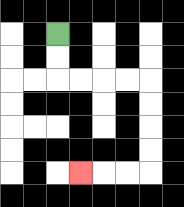{'start': '[2, 1]', 'end': '[3, 7]', 'path_directions': 'D,D,R,R,R,R,D,D,D,D,L,L,L', 'path_coordinates': '[[2, 1], [2, 2], [2, 3], [3, 3], [4, 3], [5, 3], [6, 3], [6, 4], [6, 5], [6, 6], [6, 7], [5, 7], [4, 7], [3, 7]]'}